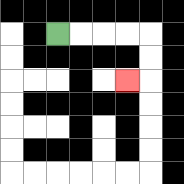{'start': '[2, 1]', 'end': '[5, 3]', 'path_directions': 'R,R,R,R,D,D,L', 'path_coordinates': '[[2, 1], [3, 1], [4, 1], [5, 1], [6, 1], [6, 2], [6, 3], [5, 3]]'}